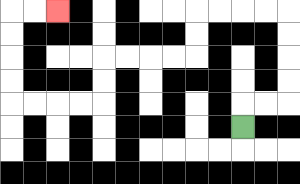{'start': '[10, 5]', 'end': '[2, 0]', 'path_directions': 'U,R,R,U,U,U,U,L,L,L,L,D,D,L,L,L,L,D,D,L,L,L,L,U,U,U,U,R,R', 'path_coordinates': '[[10, 5], [10, 4], [11, 4], [12, 4], [12, 3], [12, 2], [12, 1], [12, 0], [11, 0], [10, 0], [9, 0], [8, 0], [8, 1], [8, 2], [7, 2], [6, 2], [5, 2], [4, 2], [4, 3], [4, 4], [3, 4], [2, 4], [1, 4], [0, 4], [0, 3], [0, 2], [0, 1], [0, 0], [1, 0], [2, 0]]'}